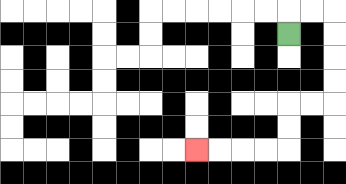{'start': '[12, 1]', 'end': '[8, 6]', 'path_directions': 'U,R,R,D,D,D,D,L,L,D,D,L,L,L,L', 'path_coordinates': '[[12, 1], [12, 0], [13, 0], [14, 0], [14, 1], [14, 2], [14, 3], [14, 4], [13, 4], [12, 4], [12, 5], [12, 6], [11, 6], [10, 6], [9, 6], [8, 6]]'}